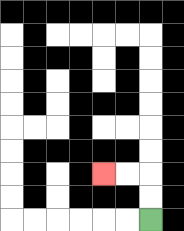{'start': '[6, 9]', 'end': '[4, 7]', 'path_directions': 'U,U,L,L', 'path_coordinates': '[[6, 9], [6, 8], [6, 7], [5, 7], [4, 7]]'}